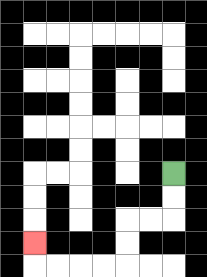{'start': '[7, 7]', 'end': '[1, 10]', 'path_directions': 'D,D,L,L,D,D,L,L,L,L,U', 'path_coordinates': '[[7, 7], [7, 8], [7, 9], [6, 9], [5, 9], [5, 10], [5, 11], [4, 11], [3, 11], [2, 11], [1, 11], [1, 10]]'}